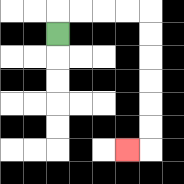{'start': '[2, 1]', 'end': '[5, 6]', 'path_directions': 'U,R,R,R,R,D,D,D,D,D,D,L', 'path_coordinates': '[[2, 1], [2, 0], [3, 0], [4, 0], [5, 0], [6, 0], [6, 1], [6, 2], [6, 3], [6, 4], [6, 5], [6, 6], [5, 6]]'}